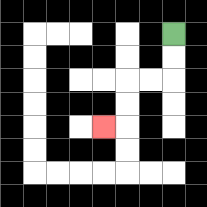{'start': '[7, 1]', 'end': '[4, 5]', 'path_directions': 'D,D,L,L,D,D,L', 'path_coordinates': '[[7, 1], [7, 2], [7, 3], [6, 3], [5, 3], [5, 4], [5, 5], [4, 5]]'}